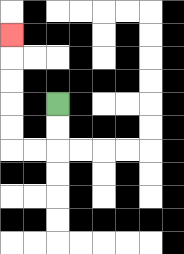{'start': '[2, 4]', 'end': '[0, 1]', 'path_directions': 'D,D,L,L,U,U,U,U,U', 'path_coordinates': '[[2, 4], [2, 5], [2, 6], [1, 6], [0, 6], [0, 5], [0, 4], [0, 3], [0, 2], [0, 1]]'}